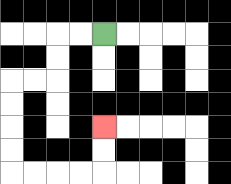{'start': '[4, 1]', 'end': '[4, 5]', 'path_directions': 'L,L,D,D,L,L,D,D,D,D,R,R,R,R,U,U', 'path_coordinates': '[[4, 1], [3, 1], [2, 1], [2, 2], [2, 3], [1, 3], [0, 3], [0, 4], [0, 5], [0, 6], [0, 7], [1, 7], [2, 7], [3, 7], [4, 7], [4, 6], [4, 5]]'}